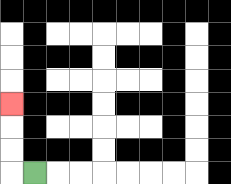{'start': '[1, 7]', 'end': '[0, 4]', 'path_directions': 'L,U,U,U', 'path_coordinates': '[[1, 7], [0, 7], [0, 6], [0, 5], [0, 4]]'}